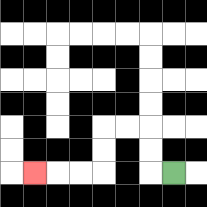{'start': '[7, 7]', 'end': '[1, 7]', 'path_directions': 'L,U,U,L,L,D,D,L,L,L', 'path_coordinates': '[[7, 7], [6, 7], [6, 6], [6, 5], [5, 5], [4, 5], [4, 6], [4, 7], [3, 7], [2, 7], [1, 7]]'}